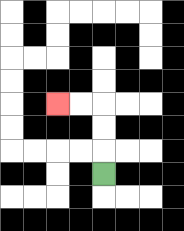{'start': '[4, 7]', 'end': '[2, 4]', 'path_directions': 'U,U,U,L,L', 'path_coordinates': '[[4, 7], [4, 6], [4, 5], [4, 4], [3, 4], [2, 4]]'}